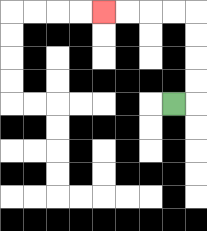{'start': '[7, 4]', 'end': '[4, 0]', 'path_directions': 'R,U,U,U,U,L,L,L,L', 'path_coordinates': '[[7, 4], [8, 4], [8, 3], [8, 2], [8, 1], [8, 0], [7, 0], [6, 0], [5, 0], [4, 0]]'}